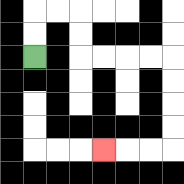{'start': '[1, 2]', 'end': '[4, 6]', 'path_directions': 'U,U,R,R,D,D,R,R,R,R,D,D,D,D,L,L,L', 'path_coordinates': '[[1, 2], [1, 1], [1, 0], [2, 0], [3, 0], [3, 1], [3, 2], [4, 2], [5, 2], [6, 2], [7, 2], [7, 3], [7, 4], [7, 5], [7, 6], [6, 6], [5, 6], [4, 6]]'}